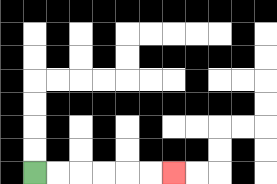{'start': '[1, 7]', 'end': '[7, 7]', 'path_directions': 'R,R,R,R,R,R', 'path_coordinates': '[[1, 7], [2, 7], [3, 7], [4, 7], [5, 7], [6, 7], [7, 7]]'}